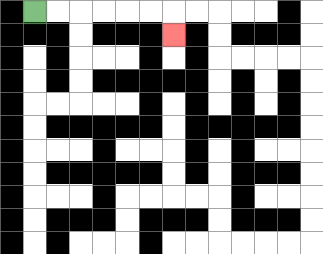{'start': '[1, 0]', 'end': '[7, 1]', 'path_directions': 'R,R,R,R,R,R,D', 'path_coordinates': '[[1, 0], [2, 0], [3, 0], [4, 0], [5, 0], [6, 0], [7, 0], [7, 1]]'}